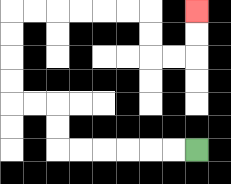{'start': '[8, 6]', 'end': '[8, 0]', 'path_directions': 'L,L,L,L,L,L,U,U,L,L,U,U,U,U,R,R,R,R,R,R,D,D,R,R,U,U', 'path_coordinates': '[[8, 6], [7, 6], [6, 6], [5, 6], [4, 6], [3, 6], [2, 6], [2, 5], [2, 4], [1, 4], [0, 4], [0, 3], [0, 2], [0, 1], [0, 0], [1, 0], [2, 0], [3, 0], [4, 0], [5, 0], [6, 0], [6, 1], [6, 2], [7, 2], [8, 2], [8, 1], [8, 0]]'}